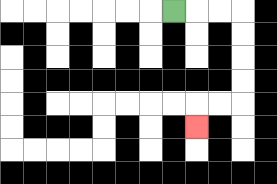{'start': '[7, 0]', 'end': '[8, 5]', 'path_directions': 'R,R,R,D,D,D,D,L,L,D', 'path_coordinates': '[[7, 0], [8, 0], [9, 0], [10, 0], [10, 1], [10, 2], [10, 3], [10, 4], [9, 4], [8, 4], [8, 5]]'}